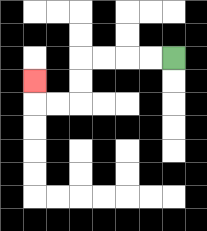{'start': '[7, 2]', 'end': '[1, 3]', 'path_directions': 'L,L,L,L,D,D,L,L,U', 'path_coordinates': '[[7, 2], [6, 2], [5, 2], [4, 2], [3, 2], [3, 3], [3, 4], [2, 4], [1, 4], [1, 3]]'}